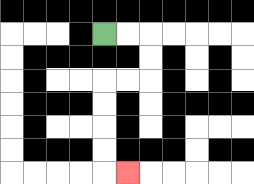{'start': '[4, 1]', 'end': '[5, 7]', 'path_directions': 'R,R,D,D,L,L,D,D,D,D,R', 'path_coordinates': '[[4, 1], [5, 1], [6, 1], [6, 2], [6, 3], [5, 3], [4, 3], [4, 4], [4, 5], [4, 6], [4, 7], [5, 7]]'}